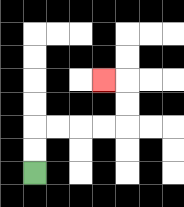{'start': '[1, 7]', 'end': '[4, 3]', 'path_directions': 'U,U,R,R,R,R,U,U,L', 'path_coordinates': '[[1, 7], [1, 6], [1, 5], [2, 5], [3, 5], [4, 5], [5, 5], [5, 4], [5, 3], [4, 3]]'}